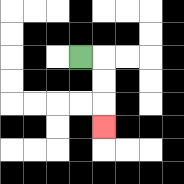{'start': '[3, 2]', 'end': '[4, 5]', 'path_directions': 'R,D,D,D', 'path_coordinates': '[[3, 2], [4, 2], [4, 3], [4, 4], [4, 5]]'}